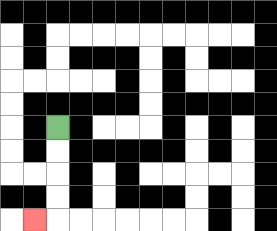{'start': '[2, 5]', 'end': '[1, 9]', 'path_directions': 'D,D,D,D,L', 'path_coordinates': '[[2, 5], [2, 6], [2, 7], [2, 8], [2, 9], [1, 9]]'}